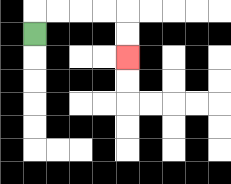{'start': '[1, 1]', 'end': '[5, 2]', 'path_directions': 'U,R,R,R,R,D,D', 'path_coordinates': '[[1, 1], [1, 0], [2, 0], [3, 0], [4, 0], [5, 0], [5, 1], [5, 2]]'}